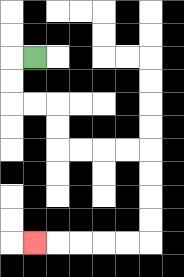{'start': '[1, 2]', 'end': '[1, 10]', 'path_directions': 'L,D,D,R,R,D,D,R,R,R,R,D,D,D,D,L,L,L,L,L', 'path_coordinates': '[[1, 2], [0, 2], [0, 3], [0, 4], [1, 4], [2, 4], [2, 5], [2, 6], [3, 6], [4, 6], [5, 6], [6, 6], [6, 7], [6, 8], [6, 9], [6, 10], [5, 10], [4, 10], [3, 10], [2, 10], [1, 10]]'}